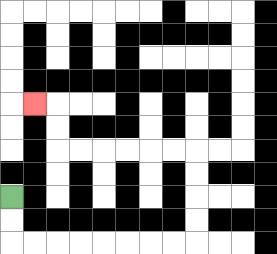{'start': '[0, 8]', 'end': '[1, 4]', 'path_directions': 'D,D,R,R,R,R,R,R,R,R,U,U,U,U,L,L,L,L,L,L,U,U,L', 'path_coordinates': '[[0, 8], [0, 9], [0, 10], [1, 10], [2, 10], [3, 10], [4, 10], [5, 10], [6, 10], [7, 10], [8, 10], [8, 9], [8, 8], [8, 7], [8, 6], [7, 6], [6, 6], [5, 6], [4, 6], [3, 6], [2, 6], [2, 5], [2, 4], [1, 4]]'}